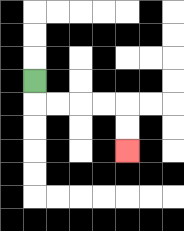{'start': '[1, 3]', 'end': '[5, 6]', 'path_directions': 'D,R,R,R,R,D,D', 'path_coordinates': '[[1, 3], [1, 4], [2, 4], [3, 4], [4, 4], [5, 4], [5, 5], [5, 6]]'}